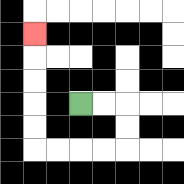{'start': '[3, 4]', 'end': '[1, 1]', 'path_directions': 'R,R,D,D,L,L,L,L,U,U,U,U,U', 'path_coordinates': '[[3, 4], [4, 4], [5, 4], [5, 5], [5, 6], [4, 6], [3, 6], [2, 6], [1, 6], [1, 5], [1, 4], [1, 3], [1, 2], [1, 1]]'}